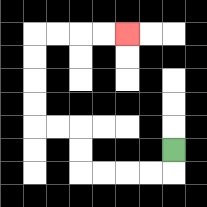{'start': '[7, 6]', 'end': '[5, 1]', 'path_directions': 'D,L,L,L,L,U,U,L,L,U,U,U,U,R,R,R,R', 'path_coordinates': '[[7, 6], [7, 7], [6, 7], [5, 7], [4, 7], [3, 7], [3, 6], [3, 5], [2, 5], [1, 5], [1, 4], [1, 3], [1, 2], [1, 1], [2, 1], [3, 1], [4, 1], [5, 1]]'}